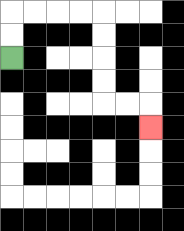{'start': '[0, 2]', 'end': '[6, 5]', 'path_directions': 'U,U,R,R,R,R,D,D,D,D,R,R,D', 'path_coordinates': '[[0, 2], [0, 1], [0, 0], [1, 0], [2, 0], [3, 0], [4, 0], [4, 1], [4, 2], [4, 3], [4, 4], [5, 4], [6, 4], [6, 5]]'}